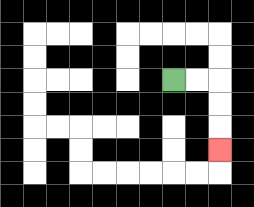{'start': '[7, 3]', 'end': '[9, 6]', 'path_directions': 'R,R,D,D,D', 'path_coordinates': '[[7, 3], [8, 3], [9, 3], [9, 4], [9, 5], [9, 6]]'}